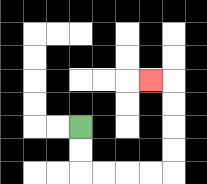{'start': '[3, 5]', 'end': '[6, 3]', 'path_directions': 'D,D,R,R,R,R,U,U,U,U,L', 'path_coordinates': '[[3, 5], [3, 6], [3, 7], [4, 7], [5, 7], [6, 7], [7, 7], [7, 6], [7, 5], [7, 4], [7, 3], [6, 3]]'}